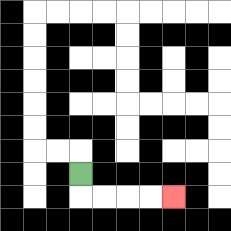{'start': '[3, 7]', 'end': '[7, 8]', 'path_directions': 'D,R,R,R,R', 'path_coordinates': '[[3, 7], [3, 8], [4, 8], [5, 8], [6, 8], [7, 8]]'}